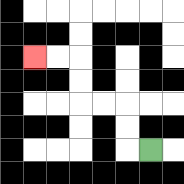{'start': '[6, 6]', 'end': '[1, 2]', 'path_directions': 'L,U,U,L,L,U,U,L,L', 'path_coordinates': '[[6, 6], [5, 6], [5, 5], [5, 4], [4, 4], [3, 4], [3, 3], [3, 2], [2, 2], [1, 2]]'}